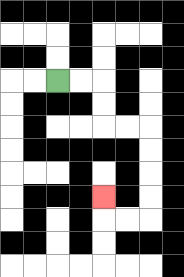{'start': '[2, 3]', 'end': '[4, 8]', 'path_directions': 'R,R,D,D,R,R,D,D,D,D,L,L,U', 'path_coordinates': '[[2, 3], [3, 3], [4, 3], [4, 4], [4, 5], [5, 5], [6, 5], [6, 6], [6, 7], [6, 8], [6, 9], [5, 9], [4, 9], [4, 8]]'}